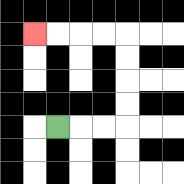{'start': '[2, 5]', 'end': '[1, 1]', 'path_directions': 'R,R,R,U,U,U,U,L,L,L,L', 'path_coordinates': '[[2, 5], [3, 5], [4, 5], [5, 5], [5, 4], [5, 3], [5, 2], [5, 1], [4, 1], [3, 1], [2, 1], [1, 1]]'}